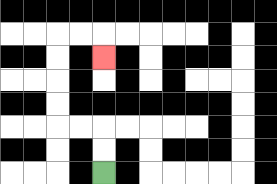{'start': '[4, 7]', 'end': '[4, 2]', 'path_directions': 'U,U,L,L,U,U,U,U,R,R,D', 'path_coordinates': '[[4, 7], [4, 6], [4, 5], [3, 5], [2, 5], [2, 4], [2, 3], [2, 2], [2, 1], [3, 1], [4, 1], [4, 2]]'}